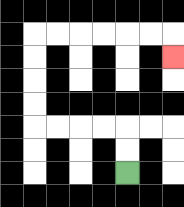{'start': '[5, 7]', 'end': '[7, 2]', 'path_directions': 'U,U,L,L,L,L,U,U,U,U,R,R,R,R,R,R,D', 'path_coordinates': '[[5, 7], [5, 6], [5, 5], [4, 5], [3, 5], [2, 5], [1, 5], [1, 4], [1, 3], [1, 2], [1, 1], [2, 1], [3, 1], [4, 1], [5, 1], [6, 1], [7, 1], [7, 2]]'}